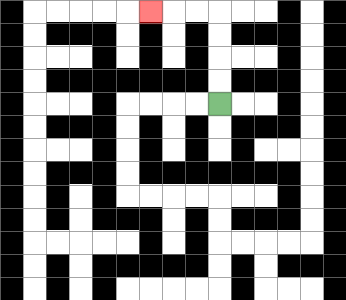{'start': '[9, 4]', 'end': '[6, 0]', 'path_directions': 'U,U,U,U,L,L,L', 'path_coordinates': '[[9, 4], [9, 3], [9, 2], [9, 1], [9, 0], [8, 0], [7, 0], [6, 0]]'}